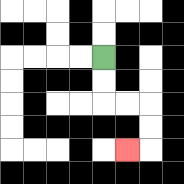{'start': '[4, 2]', 'end': '[5, 6]', 'path_directions': 'D,D,R,R,D,D,L', 'path_coordinates': '[[4, 2], [4, 3], [4, 4], [5, 4], [6, 4], [6, 5], [6, 6], [5, 6]]'}